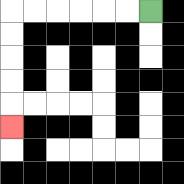{'start': '[6, 0]', 'end': '[0, 5]', 'path_directions': 'L,L,L,L,L,L,D,D,D,D,D', 'path_coordinates': '[[6, 0], [5, 0], [4, 0], [3, 0], [2, 0], [1, 0], [0, 0], [0, 1], [0, 2], [0, 3], [0, 4], [0, 5]]'}